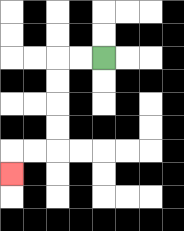{'start': '[4, 2]', 'end': '[0, 7]', 'path_directions': 'L,L,D,D,D,D,L,L,D', 'path_coordinates': '[[4, 2], [3, 2], [2, 2], [2, 3], [2, 4], [2, 5], [2, 6], [1, 6], [0, 6], [0, 7]]'}